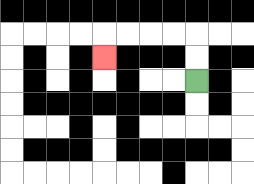{'start': '[8, 3]', 'end': '[4, 2]', 'path_directions': 'U,U,L,L,L,L,D', 'path_coordinates': '[[8, 3], [8, 2], [8, 1], [7, 1], [6, 1], [5, 1], [4, 1], [4, 2]]'}